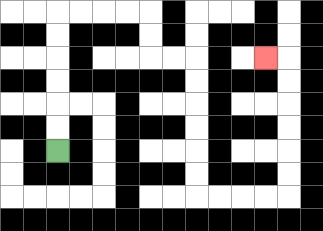{'start': '[2, 6]', 'end': '[11, 2]', 'path_directions': 'U,U,U,U,U,U,R,R,R,R,D,D,R,R,D,D,D,D,D,D,R,R,R,R,U,U,U,U,U,U,L', 'path_coordinates': '[[2, 6], [2, 5], [2, 4], [2, 3], [2, 2], [2, 1], [2, 0], [3, 0], [4, 0], [5, 0], [6, 0], [6, 1], [6, 2], [7, 2], [8, 2], [8, 3], [8, 4], [8, 5], [8, 6], [8, 7], [8, 8], [9, 8], [10, 8], [11, 8], [12, 8], [12, 7], [12, 6], [12, 5], [12, 4], [12, 3], [12, 2], [11, 2]]'}